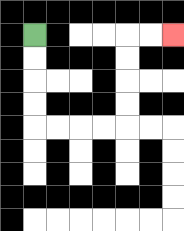{'start': '[1, 1]', 'end': '[7, 1]', 'path_directions': 'D,D,D,D,R,R,R,R,U,U,U,U,R,R', 'path_coordinates': '[[1, 1], [1, 2], [1, 3], [1, 4], [1, 5], [2, 5], [3, 5], [4, 5], [5, 5], [5, 4], [5, 3], [5, 2], [5, 1], [6, 1], [7, 1]]'}